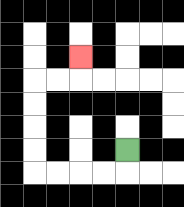{'start': '[5, 6]', 'end': '[3, 2]', 'path_directions': 'D,L,L,L,L,U,U,U,U,R,R,U', 'path_coordinates': '[[5, 6], [5, 7], [4, 7], [3, 7], [2, 7], [1, 7], [1, 6], [1, 5], [1, 4], [1, 3], [2, 3], [3, 3], [3, 2]]'}